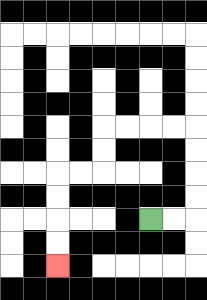{'start': '[6, 9]', 'end': '[2, 11]', 'path_directions': 'R,R,U,U,U,U,L,L,L,L,D,D,L,L,D,D,D,D', 'path_coordinates': '[[6, 9], [7, 9], [8, 9], [8, 8], [8, 7], [8, 6], [8, 5], [7, 5], [6, 5], [5, 5], [4, 5], [4, 6], [4, 7], [3, 7], [2, 7], [2, 8], [2, 9], [2, 10], [2, 11]]'}